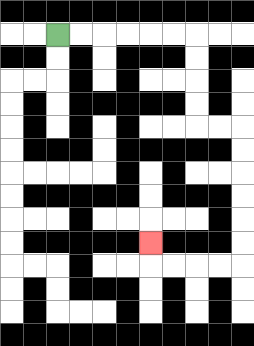{'start': '[2, 1]', 'end': '[6, 10]', 'path_directions': 'R,R,R,R,R,R,D,D,D,D,R,R,D,D,D,D,D,D,L,L,L,L,U', 'path_coordinates': '[[2, 1], [3, 1], [4, 1], [5, 1], [6, 1], [7, 1], [8, 1], [8, 2], [8, 3], [8, 4], [8, 5], [9, 5], [10, 5], [10, 6], [10, 7], [10, 8], [10, 9], [10, 10], [10, 11], [9, 11], [8, 11], [7, 11], [6, 11], [6, 10]]'}